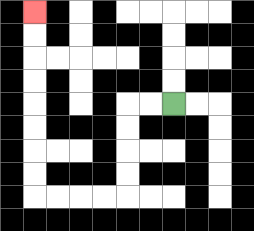{'start': '[7, 4]', 'end': '[1, 0]', 'path_directions': 'L,L,D,D,D,D,L,L,L,L,U,U,U,U,U,U,U,U', 'path_coordinates': '[[7, 4], [6, 4], [5, 4], [5, 5], [5, 6], [5, 7], [5, 8], [4, 8], [3, 8], [2, 8], [1, 8], [1, 7], [1, 6], [1, 5], [1, 4], [1, 3], [1, 2], [1, 1], [1, 0]]'}